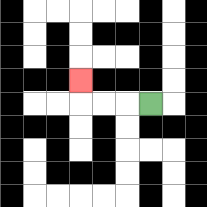{'start': '[6, 4]', 'end': '[3, 3]', 'path_directions': 'L,L,L,U', 'path_coordinates': '[[6, 4], [5, 4], [4, 4], [3, 4], [3, 3]]'}